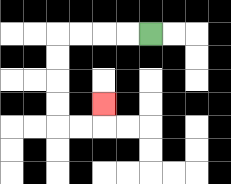{'start': '[6, 1]', 'end': '[4, 4]', 'path_directions': 'L,L,L,L,D,D,D,D,R,R,U', 'path_coordinates': '[[6, 1], [5, 1], [4, 1], [3, 1], [2, 1], [2, 2], [2, 3], [2, 4], [2, 5], [3, 5], [4, 5], [4, 4]]'}